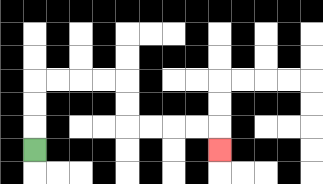{'start': '[1, 6]', 'end': '[9, 6]', 'path_directions': 'U,U,U,R,R,R,R,D,D,R,R,R,R,D', 'path_coordinates': '[[1, 6], [1, 5], [1, 4], [1, 3], [2, 3], [3, 3], [4, 3], [5, 3], [5, 4], [5, 5], [6, 5], [7, 5], [8, 5], [9, 5], [9, 6]]'}